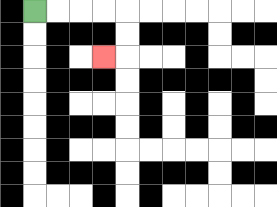{'start': '[1, 0]', 'end': '[4, 2]', 'path_directions': 'R,R,R,R,D,D,L', 'path_coordinates': '[[1, 0], [2, 0], [3, 0], [4, 0], [5, 0], [5, 1], [5, 2], [4, 2]]'}